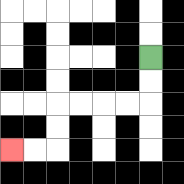{'start': '[6, 2]', 'end': '[0, 6]', 'path_directions': 'D,D,L,L,L,L,D,D,L,L', 'path_coordinates': '[[6, 2], [6, 3], [6, 4], [5, 4], [4, 4], [3, 4], [2, 4], [2, 5], [2, 6], [1, 6], [0, 6]]'}